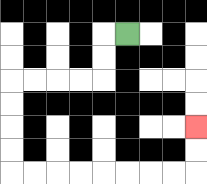{'start': '[5, 1]', 'end': '[8, 5]', 'path_directions': 'L,D,D,L,L,L,L,D,D,D,D,R,R,R,R,R,R,R,R,U,U', 'path_coordinates': '[[5, 1], [4, 1], [4, 2], [4, 3], [3, 3], [2, 3], [1, 3], [0, 3], [0, 4], [0, 5], [0, 6], [0, 7], [1, 7], [2, 7], [3, 7], [4, 7], [5, 7], [6, 7], [7, 7], [8, 7], [8, 6], [8, 5]]'}